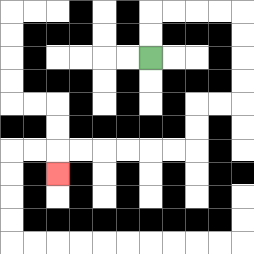{'start': '[6, 2]', 'end': '[2, 7]', 'path_directions': 'U,U,R,R,R,R,D,D,D,D,L,L,D,D,L,L,L,L,L,L,D', 'path_coordinates': '[[6, 2], [6, 1], [6, 0], [7, 0], [8, 0], [9, 0], [10, 0], [10, 1], [10, 2], [10, 3], [10, 4], [9, 4], [8, 4], [8, 5], [8, 6], [7, 6], [6, 6], [5, 6], [4, 6], [3, 6], [2, 6], [2, 7]]'}